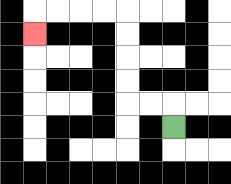{'start': '[7, 5]', 'end': '[1, 1]', 'path_directions': 'U,L,L,U,U,U,U,L,L,L,L,D', 'path_coordinates': '[[7, 5], [7, 4], [6, 4], [5, 4], [5, 3], [5, 2], [5, 1], [5, 0], [4, 0], [3, 0], [2, 0], [1, 0], [1, 1]]'}